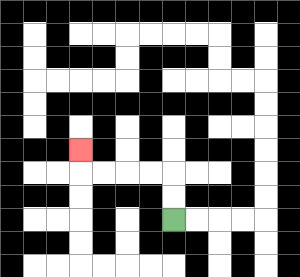{'start': '[7, 9]', 'end': '[3, 6]', 'path_directions': 'U,U,L,L,L,L,U', 'path_coordinates': '[[7, 9], [7, 8], [7, 7], [6, 7], [5, 7], [4, 7], [3, 7], [3, 6]]'}